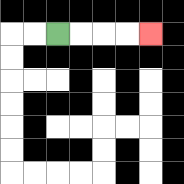{'start': '[2, 1]', 'end': '[6, 1]', 'path_directions': 'R,R,R,R', 'path_coordinates': '[[2, 1], [3, 1], [4, 1], [5, 1], [6, 1]]'}